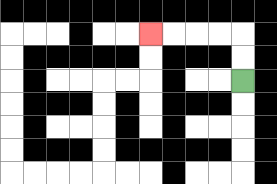{'start': '[10, 3]', 'end': '[6, 1]', 'path_directions': 'U,U,L,L,L,L', 'path_coordinates': '[[10, 3], [10, 2], [10, 1], [9, 1], [8, 1], [7, 1], [6, 1]]'}